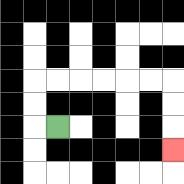{'start': '[2, 5]', 'end': '[7, 6]', 'path_directions': 'L,U,U,R,R,R,R,R,R,D,D,D', 'path_coordinates': '[[2, 5], [1, 5], [1, 4], [1, 3], [2, 3], [3, 3], [4, 3], [5, 3], [6, 3], [7, 3], [7, 4], [7, 5], [7, 6]]'}